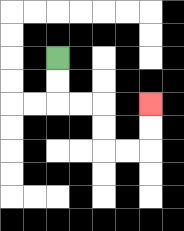{'start': '[2, 2]', 'end': '[6, 4]', 'path_directions': 'D,D,R,R,D,D,R,R,U,U', 'path_coordinates': '[[2, 2], [2, 3], [2, 4], [3, 4], [4, 4], [4, 5], [4, 6], [5, 6], [6, 6], [6, 5], [6, 4]]'}